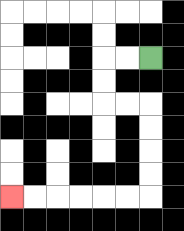{'start': '[6, 2]', 'end': '[0, 8]', 'path_directions': 'L,L,D,D,R,R,D,D,D,D,L,L,L,L,L,L', 'path_coordinates': '[[6, 2], [5, 2], [4, 2], [4, 3], [4, 4], [5, 4], [6, 4], [6, 5], [6, 6], [6, 7], [6, 8], [5, 8], [4, 8], [3, 8], [2, 8], [1, 8], [0, 8]]'}